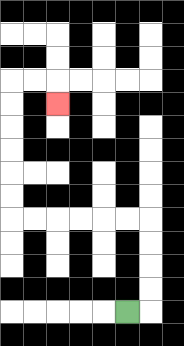{'start': '[5, 13]', 'end': '[2, 4]', 'path_directions': 'R,U,U,U,U,L,L,L,L,L,L,U,U,U,U,U,U,R,R,D', 'path_coordinates': '[[5, 13], [6, 13], [6, 12], [6, 11], [6, 10], [6, 9], [5, 9], [4, 9], [3, 9], [2, 9], [1, 9], [0, 9], [0, 8], [0, 7], [0, 6], [0, 5], [0, 4], [0, 3], [1, 3], [2, 3], [2, 4]]'}